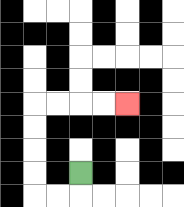{'start': '[3, 7]', 'end': '[5, 4]', 'path_directions': 'D,L,L,U,U,U,U,R,R,R,R', 'path_coordinates': '[[3, 7], [3, 8], [2, 8], [1, 8], [1, 7], [1, 6], [1, 5], [1, 4], [2, 4], [3, 4], [4, 4], [5, 4]]'}